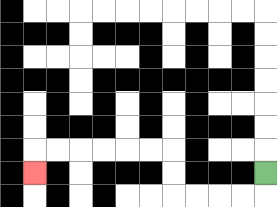{'start': '[11, 7]', 'end': '[1, 7]', 'path_directions': 'D,L,L,L,L,U,U,L,L,L,L,L,L,D', 'path_coordinates': '[[11, 7], [11, 8], [10, 8], [9, 8], [8, 8], [7, 8], [7, 7], [7, 6], [6, 6], [5, 6], [4, 6], [3, 6], [2, 6], [1, 6], [1, 7]]'}